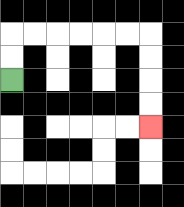{'start': '[0, 3]', 'end': '[6, 5]', 'path_directions': 'U,U,R,R,R,R,R,R,D,D,D,D', 'path_coordinates': '[[0, 3], [0, 2], [0, 1], [1, 1], [2, 1], [3, 1], [4, 1], [5, 1], [6, 1], [6, 2], [6, 3], [6, 4], [6, 5]]'}